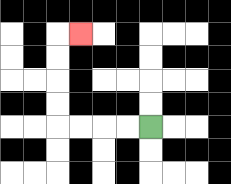{'start': '[6, 5]', 'end': '[3, 1]', 'path_directions': 'L,L,L,L,U,U,U,U,R', 'path_coordinates': '[[6, 5], [5, 5], [4, 5], [3, 5], [2, 5], [2, 4], [2, 3], [2, 2], [2, 1], [3, 1]]'}